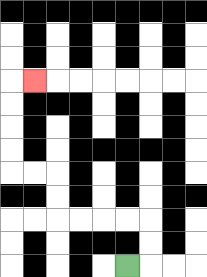{'start': '[5, 11]', 'end': '[1, 3]', 'path_directions': 'R,U,U,L,L,L,L,U,U,L,L,U,U,U,U,R', 'path_coordinates': '[[5, 11], [6, 11], [6, 10], [6, 9], [5, 9], [4, 9], [3, 9], [2, 9], [2, 8], [2, 7], [1, 7], [0, 7], [0, 6], [0, 5], [0, 4], [0, 3], [1, 3]]'}